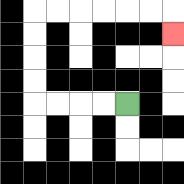{'start': '[5, 4]', 'end': '[7, 1]', 'path_directions': 'L,L,L,L,U,U,U,U,R,R,R,R,R,R,D', 'path_coordinates': '[[5, 4], [4, 4], [3, 4], [2, 4], [1, 4], [1, 3], [1, 2], [1, 1], [1, 0], [2, 0], [3, 0], [4, 0], [5, 0], [6, 0], [7, 0], [7, 1]]'}